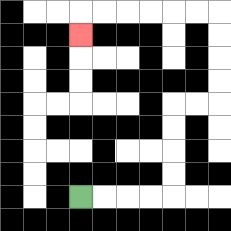{'start': '[3, 8]', 'end': '[3, 1]', 'path_directions': 'R,R,R,R,U,U,U,U,R,R,U,U,U,U,L,L,L,L,L,L,D', 'path_coordinates': '[[3, 8], [4, 8], [5, 8], [6, 8], [7, 8], [7, 7], [7, 6], [7, 5], [7, 4], [8, 4], [9, 4], [9, 3], [9, 2], [9, 1], [9, 0], [8, 0], [7, 0], [6, 0], [5, 0], [4, 0], [3, 0], [3, 1]]'}